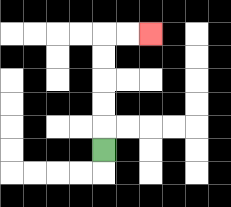{'start': '[4, 6]', 'end': '[6, 1]', 'path_directions': 'U,U,U,U,U,R,R', 'path_coordinates': '[[4, 6], [4, 5], [4, 4], [4, 3], [4, 2], [4, 1], [5, 1], [6, 1]]'}